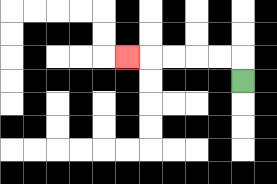{'start': '[10, 3]', 'end': '[5, 2]', 'path_directions': 'U,L,L,L,L,L', 'path_coordinates': '[[10, 3], [10, 2], [9, 2], [8, 2], [7, 2], [6, 2], [5, 2]]'}